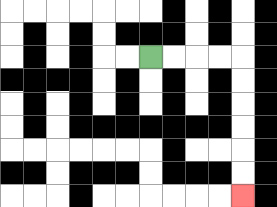{'start': '[6, 2]', 'end': '[10, 8]', 'path_directions': 'R,R,R,R,D,D,D,D,D,D', 'path_coordinates': '[[6, 2], [7, 2], [8, 2], [9, 2], [10, 2], [10, 3], [10, 4], [10, 5], [10, 6], [10, 7], [10, 8]]'}